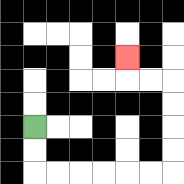{'start': '[1, 5]', 'end': '[5, 2]', 'path_directions': 'D,D,R,R,R,R,R,R,U,U,U,U,L,L,U', 'path_coordinates': '[[1, 5], [1, 6], [1, 7], [2, 7], [3, 7], [4, 7], [5, 7], [6, 7], [7, 7], [7, 6], [7, 5], [7, 4], [7, 3], [6, 3], [5, 3], [5, 2]]'}